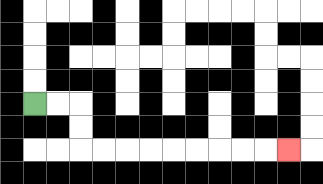{'start': '[1, 4]', 'end': '[12, 6]', 'path_directions': 'R,R,D,D,R,R,R,R,R,R,R,R,R', 'path_coordinates': '[[1, 4], [2, 4], [3, 4], [3, 5], [3, 6], [4, 6], [5, 6], [6, 6], [7, 6], [8, 6], [9, 6], [10, 6], [11, 6], [12, 6]]'}